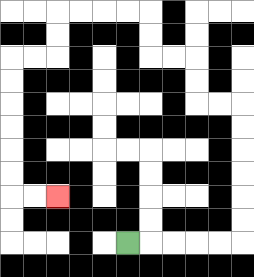{'start': '[5, 10]', 'end': '[2, 8]', 'path_directions': 'R,R,R,R,R,U,U,U,U,U,U,L,L,U,U,L,L,U,U,L,L,L,L,D,D,L,L,D,D,D,D,D,D,R,R', 'path_coordinates': '[[5, 10], [6, 10], [7, 10], [8, 10], [9, 10], [10, 10], [10, 9], [10, 8], [10, 7], [10, 6], [10, 5], [10, 4], [9, 4], [8, 4], [8, 3], [8, 2], [7, 2], [6, 2], [6, 1], [6, 0], [5, 0], [4, 0], [3, 0], [2, 0], [2, 1], [2, 2], [1, 2], [0, 2], [0, 3], [0, 4], [0, 5], [0, 6], [0, 7], [0, 8], [1, 8], [2, 8]]'}